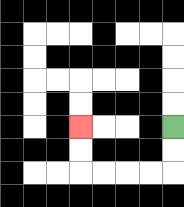{'start': '[7, 5]', 'end': '[3, 5]', 'path_directions': 'D,D,L,L,L,L,U,U', 'path_coordinates': '[[7, 5], [7, 6], [7, 7], [6, 7], [5, 7], [4, 7], [3, 7], [3, 6], [3, 5]]'}